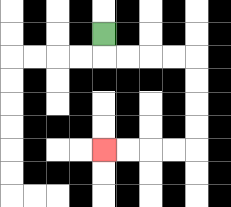{'start': '[4, 1]', 'end': '[4, 6]', 'path_directions': 'D,R,R,R,R,D,D,D,D,L,L,L,L', 'path_coordinates': '[[4, 1], [4, 2], [5, 2], [6, 2], [7, 2], [8, 2], [8, 3], [8, 4], [8, 5], [8, 6], [7, 6], [6, 6], [5, 6], [4, 6]]'}